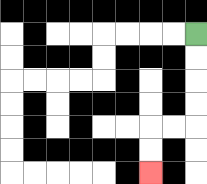{'start': '[8, 1]', 'end': '[6, 7]', 'path_directions': 'D,D,D,D,L,L,D,D', 'path_coordinates': '[[8, 1], [8, 2], [8, 3], [8, 4], [8, 5], [7, 5], [6, 5], [6, 6], [6, 7]]'}